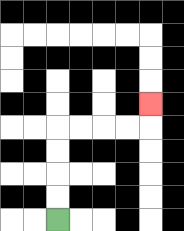{'start': '[2, 9]', 'end': '[6, 4]', 'path_directions': 'U,U,U,U,R,R,R,R,U', 'path_coordinates': '[[2, 9], [2, 8], [2, 7], [2, 6], [2, 5], [3, 5], [4, 5], [5, 5], [6, 5], [6, 4]]'}